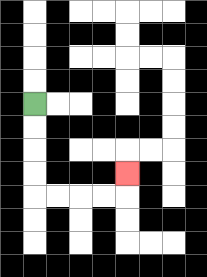{'start': '[1, 4]', 'end': '[5, 7]', 'path_directions': 'D,D,D,D,R,R,R,R,U', 'path_coordinates': '[[1, 4], [1, 5], [1, 6], [1, 7], [1, 8], [2, 8], [3, 8], [4, 8], [5, 8], [5, 7]]'}